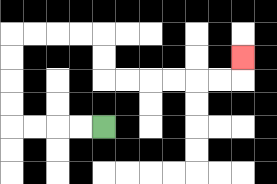{'start': '[4, 5]', 'end': '[10, 2]', 'path_directions': 'L,L,L,L,U,U,U,U,R,R,R,R,D,D,R,R,R,R,R,R,U', 'path_coordinates': '[[4, 5], [3, 5], [2, 5], [1, 5], [0, 5], [0, 4], [0, 3], [0, 2], [0, 1], [1, 1], [2, 1], [3, 1], [4, 1], [4, 2], [4, 3], [5, 3], [6, 3], [7, 3], [8, 3], [9, 3], [10, 3], [10, 2]]'}